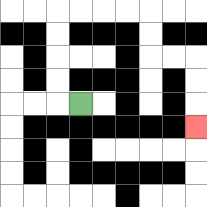{'start': '[3, 4]', 'end': '[8, 5]', 'path_directions': 'L,U,U,U,U,R,R,R,R,D,D,R,R,D,D,D', 'path_coordinates': '[[3, 4], [2, 4], [2, 3], [2, 2], [2, 1], [2, 0], [3, 0], [4, 0], [5, 0], [6, 0], [6, 1], [6, 2], [7, 2], [8, 2], [8, 3], [8, 4], [8, 5]]'}